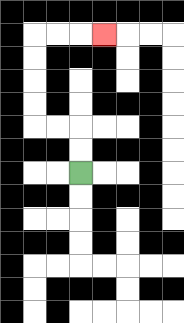{'start': '[3, 7]', 'end': '[4, 1]', 'path_directions': 'U,U,L,L,U,U,U,U,R,R,R', 'path_coordinates': '[[3, 7], [3, 6], [3, 5], [2, 5], [1, 5], [1, 4], [1, 3], [1, 2], [1, 1], [2, 1], [3, 1], [4, 1]]'}